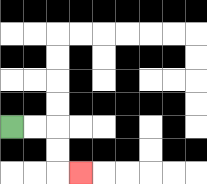{'start': '[0, 5]', 'end': '[3, 7]', 'path_directions': 'R,R,D,D,R', 'path_coordinates': '[[0, 5], [1, 5], [2, 5], [2, 6], [2, 7], [3, 7]]'}